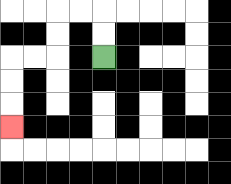{'start': '[4, 2]', 'end': '[0, 5]', 'path_directions': 'U,U,L,L,D,D,L,L,D,D,D', 'path_coordinates': '[[4, 2], [4, 1], [4, 0], [3, 0], [2, 0], [2, 1], [2, 2], [1, 2], [0, 2], [0, 3], [0, 4], [0, 5]]'}